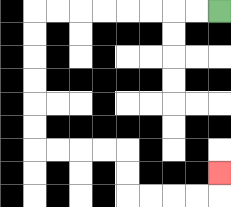{'start': '[9, 0]', 'end': '[9, 7]', 'path_directions': 'L,L,L,L,L,L,L,L,D,D,D,D,D,D,R,R,R,R,D,D,R,R,R,R,U', 'path_coordinates': '[[9, 0], [8, 0], [7, 0], [6, 0], [5, 0], [4, 0], [3, 0], [2, 0], [1, 0], [1, 1], [1, 2], [1, 3], [1, 4], [1, 5], [1, 6], [2, 6], [3, 6], [4, 6], [5, 6], [5, 7], [5, 8], [6, 8], [7, 8], [8, 8], [9, 8], [9, 7]]'}